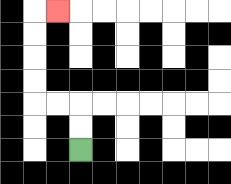{'start': '[3, 6]', 'end': '[2, 0]', 'path_directions': 'U,U,L,L,U,U,U,U,R', 'path_coordinates': '[[3, 6], [3, 5], [3, 4], [2, 4], [1, 4], [1, 3], [1, 2], [1, 1], [1, 0], [2, 0]]'}